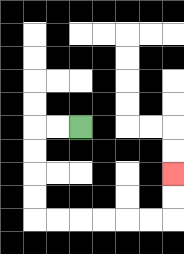{'start': '[3, 5]', 'end': '[7, 7]', 'path_directions': 'L,L,D,D,D,D,R,R,R,R,R,R,U,U', 'path_coordinates': '[[3, 5], [2, 5], [1, 5], [1, 6], [1, 7], [1, 8], [1, 9], [2, 9], [3, 9], [4, 9], [5, 9], [6, 9], [7, 9], [7, 8], [7, 7]]'}